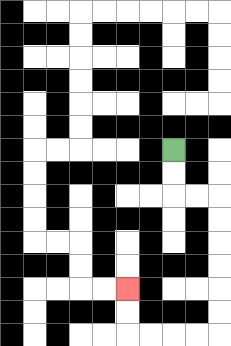{'start': '[7, 6]', 'end': '[5, 12]', 'path_directions': 'D,D,R,R,D,D,D,D,D,D,L,L,L,L,U,U', 'path_coordinates': '[[7, 6], [7, 7], [7, 8], [8, 8], [9, 8], [9, 9], [9, 10], [9, 11], [9, 12], [9, 13], [9, 14], [8, 14], [7, 14], [6, 14], [5, 14], [5, 13], [5, 12]]'}